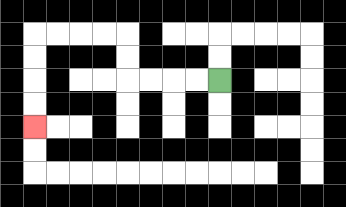{'start': '[9, 3]', 'end': '[1, 5]', 'path_directions': 'L,L,L,L,U,U,L,L,L,L,D,D,D,D', 'path_coordinates': '[[9, 3], [8, 3], [7, 3], [6, 3], [5, 3], [5, 2], [5, 1], [4, 1], [3, 1], [2, 1], [1, 1], [1, 2], [1, 3], [1, 4], [1, 5]]'}